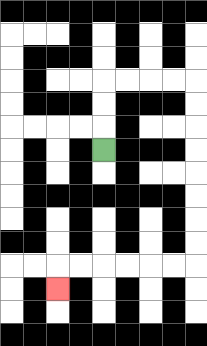{'start': '[4, 6]', 'end': '[2, 12]', 'path_directions': 'U,U,U,R,R,R,R,D,D,D,D,D,D,D,D,L,L,L,L,L,L,D', 'path_coordinates': '[[4, 6], [4, 5], [4, 4], [4, 3], [5, 3], [6, 3], [7, 3], [8, 3], [8, 4], [8, 5], [8, 6], [8, 7], [8, 8], [8, 9], [8, 10], [8, 11], [7, 11], [6, 11], [5, 11], [4, 11], [3, 11], [2, 11], [2, 12]]'}